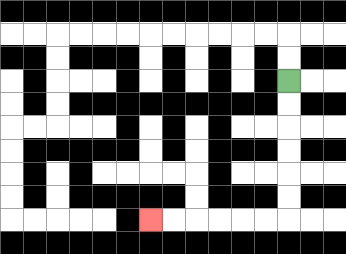{'start': '[12, 3]', 'end': '[6, 9]', 'path_directions': 'D,D,D,D,D,D,L,L,L,L,L,L', 'path_coordinates': '[[12, 3], [12, 4], [12, 5], [12, 6], [12, 7], [12, 8], [12, 9], [11, 9], [10, 9], [9, 9], [8, 9], [7, 9], [6, 9]]'}